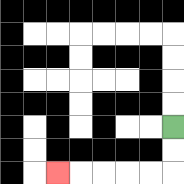{'start': '[7, 5]', 'end': '[2, 7]', 'path_directions': 'D,D,L,L,L,L,L', 'path_coordinates': '[[7, 5], [7, 6], [7, 7], [6, 7], [5, 7], [4, 7], [3, 7], [2, 7]]'}